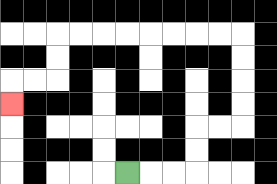{'start': '[5, 7]', 'end': '[0, 4]', 'path_directions': 'R,R,R,U,U,R,R,U,U,U,U,L,L,L,L,L,L,L,L,D,D,L,L,D', 'path_coordinates': '[[5, 7], [6, 7], [7, 7], [8, 7], [8, 6], [8, 5], [9, 5], [10, 5], [10, 4], [10, 3], [10, 2], [10, 1], [9, 1], [8, 1], [7, 1], [6, 1], [5, 1], [4, 1], [3, 1], [2, 1], [2, 2], [2, 3], [1, 3], [0, 3], [0, 4]]'}